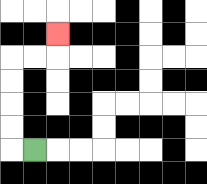{'start': '[1, 6]', 'end': '[2, 1]', 'path_directions': 'L,U,U,U,U,R,R,U', 'path_coordinates': '[[1, 6], [0, 6], [0, 5], [0, 4], [0, 3], [0, 2], [1, 2], [2, 2], [2, 1]]'}